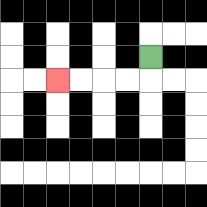{'start': '[6, 2]', 'end': '[2, 3]', 'path_directions': 'D,L,L,L,L', 'path_coordinates': '[[6, 2], [6, 3], [5, 3], [4, 3], [3, 3], [2, 3]]'}